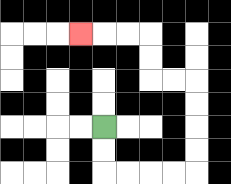{'start': '[4, 5]', 'end': '[3, 1]', 'path_directions': 'D,D,R,R,R,R,U,U,U,U,L,L,U,U,L,L,L', 'path_coordinates': '[[4, 5], [4, 6], [4, 7], [5, 7], [6, 7], [7, 7], [8, 7], [8, 6], [8, 5], [8, 4], [8, 3], [7, 3], [6, 3], [6, 2], [6, 1], [5, 1], [4, 1], [3, 1]]'}